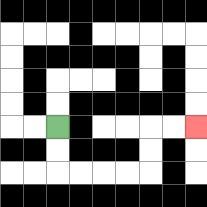{'start': '[2, 5]', 'end': '[8, 5]', 'path_directions': 'D,D,R,R,R,R,U,U,R,R', 'path_coordinates': '[[2, 5], [2, 6], [2, 7], [3, 7], [4, 7], [5, 7], [6, 7], [6, 6], [6, 5], [7, 5], [8, 5]]'}